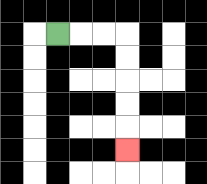{'start': '[2, 1]', 'end': '[5, 6]', 'path_directions': 'R,R,R,D,D,D,D,D', 'path_coordinates': '[[2, 1], [3, 1], [4, 1], [5, 1], [5, 2], [5, 3], [5, 4], [5, 5], [5, 6]]'}